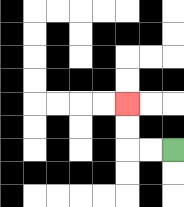{'start': '[7, 6]', 'end': '[5, 4]', 'path_directions': 'L,L,U,U', 'path_coordinates': '[[7, 6], [6, 6], [5, 6], [5, 5], [5, 4]]'}